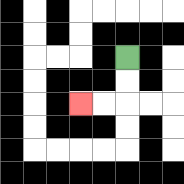{'start': '[5, 2]', 'end': '[3, 4]', 'path_directions': 'D,D,L,L', 'path_coordinates': '[[5, 2], [5, 3], [5, 4], [4, 4], [3, 4]]'}